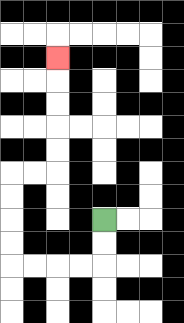{'start': '[4, 9]', 'end': '[2, 2]', 'path_directions': 'D,D,L,L,L,L,U,U,U,U,R,R,U,U,U,U,U', 'path_coordinates': '[[4, 9], [4, 10], [4, 11], [3, 11], [2, 11], [1, 11], [0, 11], [0, 10], [0, 9], [0, 8], [0, 7], [1, 7], [2, 7], [2, 6], [2, 5], [2, 4], [2, 3], [2, 2]]'}